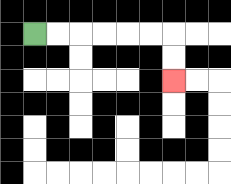{'start': '[1, 1]', 'end': '[7, 3]', 'path_directions': 'R,R,R,R,R,R,D,D', 'path_coordinates': '[[1, 1], [2, 1], [3, 1], [4, 1], [5, 1], [6, 1], [7, 1], [7, 2], [7, 3]]'}